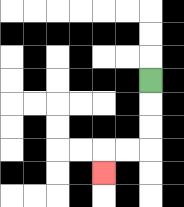{'start': '[6, 3]', 'end': '[4, 7]', 'path_directions': 'D,D,D,L,L,D', 'path_coordinates': '[[6, 3], [6, 4], [6, 5], [6, 6], [5, 6], [4, 6], [4, 7]]'}